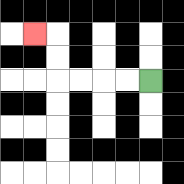{'start': '[6, 3]', 'end': '[1, 1]', 'path_directions': 'L,L,L,L,U,U,L', 'path_coordinates': '[[6, 3], [5, 3], [4, 3], [3, 3], [2, 3], [2, 2], [2, 1], [1, 1]]'}